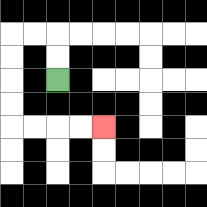{'start': '[2, 3]', 'end': '[4, 5]', 'path_directions': 'U,U,L,L,D,D,D,D,R,R,R,R', 'path_coordinates': '[[2, 3], [2, 2], [2, 1], [1, 1], [0, 1], [0, 2], [0, 3], [0, 4], [0, 5], [1, 5], [2, 5], [3, 5], [4, 5]]'}